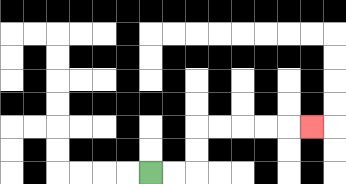{'start': '[6, 7]', 'end': '[13, 5]', 'path_directions': 'R,R,U,U,R,R,R,R,R', 'path_coordinates': '[[6, 7], [7, 7], [8, 7], [8, 6], [8, 5], [9, 5], [10, 5], [11, 5], [12, 5], [13, 5]]'}